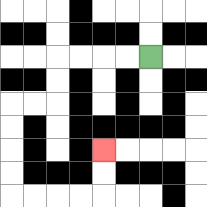{'start': '[6, 2]', 'end': '[4, 6]', 'path_directions': 'L,L,L,L,D,D,L,L,D,D,D,D,R,R,R,R,U,U', 'path_coordinates': '[[6, 2], [5, 2], [4, 2], [3, 2], [2, 2], [2, 3], [2, 4], [1, 4], [0, 4], [0, 5], [0, 6], [0, 7], [0, 8], [1, 8], [2, 8], [3, 8], [4, 8], [4, 7], [4, 6]]'}